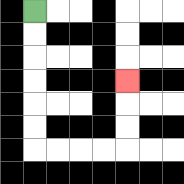{'start': '[1, 0]', 'end': '[5, 3]', 'path_directions': 'D,D,D,D,D,D,R,R,R,R,U,U,U', 'path_coordinates': '[[1, 0], [1, 1], [1, 2], [1, 3], [1, 4], [1, 5], [1, 6], [2, 6], [3, 6], [4, 6], [5, 6], [5, 5], [5, 4], [5, 3]]'}